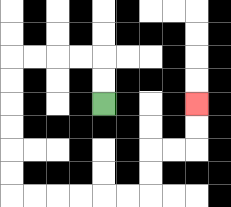{'start': '[4, 4]', 'end': '[8, 4]', 'path_directions': 'U,U,L,L,L,L,D,D,D,D,D,D,R,R,R,R,R,R,U,U,R,R,U,U', 'path_coordinates': '[[4, 4], [4, 3], [4, 2], [3, 2], [2, 2], [1, 2], [0, 2], [0, 3], [0, 4], [0, 5], [0, 6], [0, 7], [0, 8], [1, 8], [2, 8], [3, 8], [4, 8], [5, 8], [6, 8], [6, 7], [6, 6], [7, 6], [8, 6], [8, 5], [8, 4]]'}